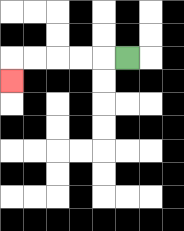{'start': '[5, 2]', 'end': '[0, 3]', 'path_directions': 'L,L,L,L,L,D', 'path_coordinates': '[[5, 2], [4, 2], [3, 2], [2, 2], [1, 2], [0, 2], [0, 3]]'}